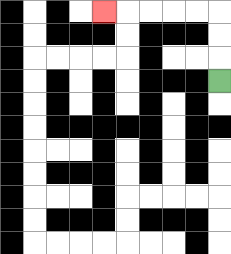{'start': '[9, 3]', 'end': '[4, 0]', 'path_directions': 'U,U,U,L,L,L,L,L', 'path_coordinates': '[[9, 3], [9, 2], [9, 1], [9, 0], [8, 0], [7, 0], [6, 0], [5, 0], [4, 0]]'}